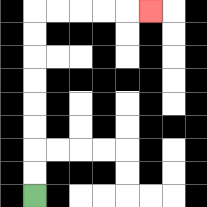{'start': '[1, 8]', 'end': '[6, 0]', 'path_directions': 'U,U,U,U,U,U,U,U,R,R,R,R,R', 'path_coordinates': '[[1, 8], [1, 7], [1, 6], [1, 5], [1, 4], [1, 3], [1, 2], [1, 1], [1, 0], [2, 0], [3, 0], [4, 0], [5, 0], [6, 0]]'}